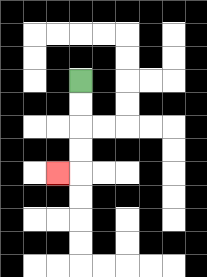{'start': '[3, 3]', 'end': '[2, 7]', 'path_directions': 'D,D,D,D,L', 'path_coordinates': '[[3, 3], [3, 4], [3, 5], [3, 6], [3, 7], [2, 7]]'}